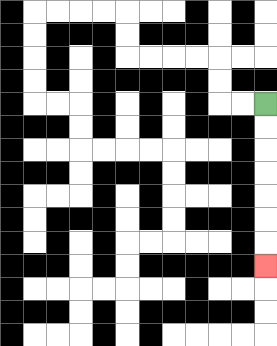{'start': '[11, 4]', 'end': '[11, 11]', 'path_directions': 'D,D,D,D,D,D,D', 'path_coordinates': '[[11, 4], [11, 5], [11, 6], [11, 7], [11, 8], [11, 9], [11, 10], [11, 11]]'}